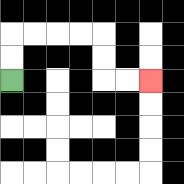{'start': '[0, 3]', 'end': '[6, 3]', 'path_directions': 'U,U,R,R,R,R,D,D,R,R', 'path_coordinates': '[[0, 3], [0, 2], [0, 1], [1, 1], [2, 1], [3, 1], [4, 1], [4, 2], [4, 3], [5, 3], [6, 3]]'}